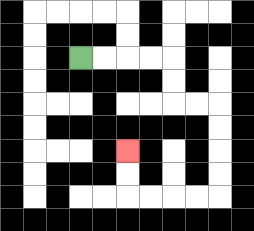{'start': '[3, 2]', 'end': '[5, 6]', 'path_directions': 'R,R,R,R,D,D,R,R,D,D,D,D,L,L,L,L,U,U', 'path_coordinates': '[[3, 2], [4, 2], [5, 2], [6, 2], [7, 2], [7, 3], [7, 4], [8, 4], [9, 4], [9, 5], [9, 6], [9, 7], [9, 8], [8, 8], [7, 8], [6, 8], [5, 8], [5, 7], [5, 6]]'}